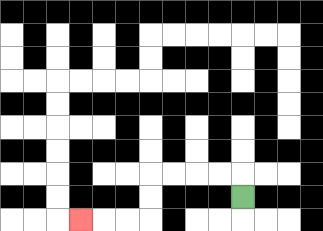{'start': '[10, 8]', 'end': '[3, 9]', 'path_directions': 'U,L,L,L,L,D,D,L,L,L', 'path_coordinates': '[[10, 8], [10, 7], [9, 7], [8, 7], [7, 7], [6, 7], [6, 8], [6, 9], [5, 9], [4, 9], [3, 9]]'}